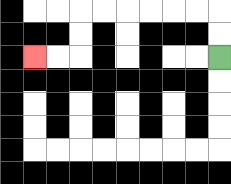{'start': '[9, 2]', 'end': '[1, 2]', 'path_directions': 'U,U,L,L,L,L,L,L,D,D,L,L', 'path_coordinates': '[[9, 2], [9, 1], [9, 0], [8, 0], [7, 0], [6, 0], [5, 0], [4, 0], [3, 0], [3, 1], [3, 2], [2, 2], [1, 2]]'}